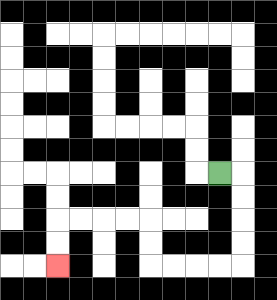{'start': '[9, 7]', 'end': '[2, 11]', 'path_directions': 'R,D,D,D,D,L,L,L,L,U,U,L,L,L,L,D,D', 'path_coordinates': '[[9, 7], [10, 7], [10, 8], [10, 9], [10, 10], [10, 11], [9, 11], [8, 11], [7, 11], [6, 11], [6, 10], [6, 9], [5, 9], [4, 9], [3, 9], [2, 9], [2, 10], [2, 11]]'}